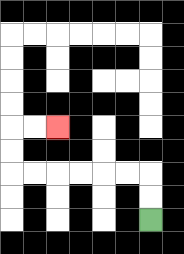{'start': '[6, 9]', 'end': '[2, 5]', 'path_directions': 'U,U,L,L,L,L,L,L,U,U,R,R', 'path_coordinates': '[[6, 9], [6, 8], [6, 7], [5, 7], [4, 7], [3, 7], [2, 7], [1, 7], [0, 7], [0, 6], [0, 5], [1, 5], [2, 5]]'}